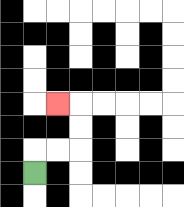{'start': '[1, 7]', 'end': '[2, 4]', 'path_directions': 'U,R,R,U,U,L', 'path_coordinates': '[[1, 7], [1, 6], [2, 6], [3, 6], [3, 5], [3, 4], [2, 4]]'}